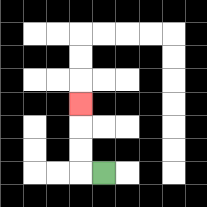{'start': '[4, 7]', 'end': '[3, 4]', 'path_directions': 'L,U,U,U', 'path_coordinates': '[[4, 7], [3, 7], [3, 6], [3, 5], [3, 4]]'}